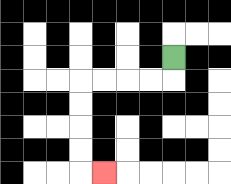{'start': '[7, 2]', 'end': '[4, 7]', 'path_directions': 'D,L,L,L,L,D,D,D,D,R', 'path_coordinates': '[[7, 2], [7, 3], [6, 3], [5, 3], [4, 3], [3, 3], [3, 4], [3, 5], [3, 6], [3, 7], [4, 7]]'}